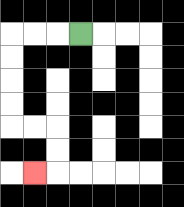{'start': '[3, 1]', 'end': '[1, 7]', 'path_directions': 'L,L,L,D,D,D,D,R,R,D,D,L', 'path_coordinates': '[[3, 1], [2, 1], [1, 1], [0, 1], [0, 2], [0, 3], [0, 4], [0, 5], [1, 5], [2, 5], [2, 6], [2, 7], [1, 7]]'}